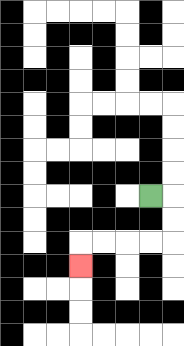{'start': '[6, 8]', 'end': '[3, 11]', 'path_directions': 'R,D,D,L,L,L,L,D', 'path_coordinates': '[[6, 8], [7, 8], [7, 9], [7, 10], [6, 10], [5, 10], [4, 10], [3, 10], [3, 11]]'}